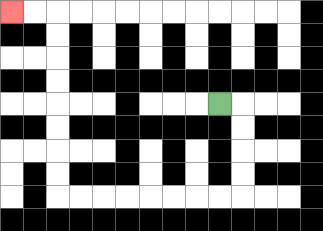{'start': '[9, 4]', 'end': '[0, 0]', 'path_directions': 'R,D,D,D,D,L,L,L,L,L,L,L,L,U,U,U,U,U,U,U,U,L,L', 'path_coordinates': '[[9, 4], [10, 4], [10, 5], [10, 6], [10, 7], [10, 8], [9, 8], [8, 8], [7, 8], [6, 8], [5, 8], [4, 8], [3, 8], [2, 8], [2, 7], [2, 6], [2, 5], [2, 4], [2, 3], [2, 2], [2, 1], [2, 0], [1, 0], [0, 0]]'}